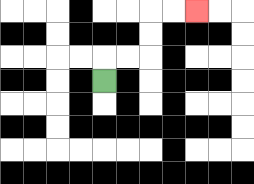{'start': '[4, 3]', 'end': '[8, 0]', 'path_directions': 'U,R,R,U,U,R,R', 'path_coordinates': '[[4, 3], [4, 2], [5, 2], [6, 2], [6, 1], [6, 0], [7, 0], [8, 0]]'}